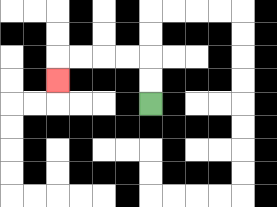{'start': '[6, 4]', 'end': '[2, 3]', 'path_directions': 'U,U,L,L,L,L,D', 'path_coordinates': '[[6, 4], [6, 3], [6, 2], [5, 2], [4, 2], [3, 2], [2, 2], [2, 3]]'}